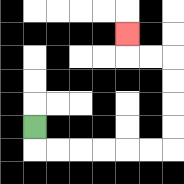{'start': '[1, 5]', 'end': '[5, 1]', 'path_directions': 'D,R,R,R,R,R,R,U,U,U,U,L,L,U', 'path_coordinates': '[[1, 5], [1, 6], [2, 6], [3, 6], [4, 6], [5, 6], [6, 6], [7, 6], [7, 5], [7, 4], [7, 3], [7, 2], [6, 2], [5, 2], [5, 1]]'}